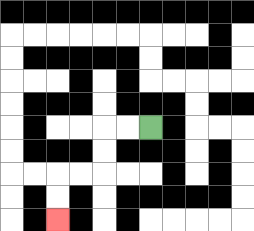{'start': '[6, 5]', 'end': '[2, 9]', 'path_directions': 'L,L,D,D,L,L,D,D', 'path_coordinates': '[[6, 5], [5, 5], [4, 5], [4, 6], [4, 7], [3, 7], [2, 7], [2, 8], [2, 9]]'}